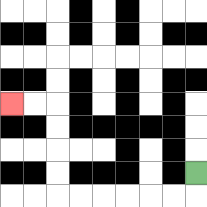{'start': '[8, 7]', 'end': '[0, 4]', 'path_directions': 'D,L,L,L,L,L,L,U,U,U,U,L,L', 'path_coordinates': '[[8, 7], [8, 8], [7, 8], [6, 8], [5, 8], [4, 8], [3, 8], [2, 8], [2, 7], [2, 6], [2, 5], [2, 4], [1, 4], [0, 4]]'}